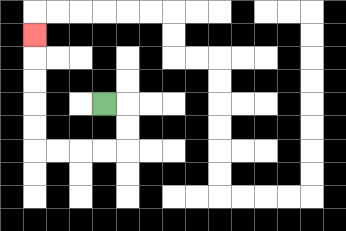{'start': '[4, 4]', 'end': '[1, 1]', 'path_directions': 'R,D,D,L,L,L,L,U,U,U,U,U', 'path_coordinates': '[[4, 4], [5, 4], [5, 5], [5, 6], [4, 6], [3, 6], [2, 6], [1, 6], [1, 5], [1, 4], [1, 3], [1, 2], [1, 1]]'}